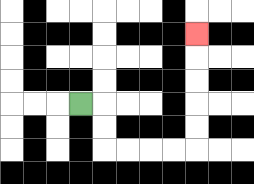{'start': '[3, 4]', 'end': '[8, 1]', 'path_directions': 'R,D,D,R,R,R,R,U,U,U,U,U', 'path_coordinates': '[[3, 4], [4, 4], [4, 5], [4, 6], [5, 6], [6, 6], [7, 6], [8, 6], [8, 5], [8, 4], [8, 3], [8, 2], [8, 1]]'}